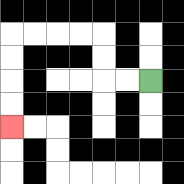{'start': '[6, 3]', 'end': '[0, 5]', 'path_directions': 'L,L,U,U,L,L,L,L,D,D,D,D', 'path_coordinates': '[[6, 3], [5, 3], [4, 3], [4, 2], [4, 1], [3, 1], [2, 1], [1, 1], [0, 1], [0, 2], [0, 3], [0, 4], [0, 5]]'}